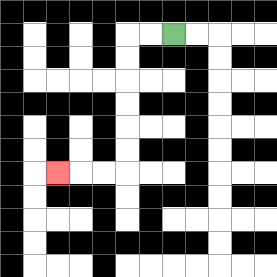{'start': '[7, 1]', 'end': '[2, 7]', 'path_directions': 'L,L,D,D,D,D,D,D,L,L,L', 'path_coordinates': '[[7, 1], [6, 1], [5, 1], [5, 2], [5, 3], [5, 4], [5, 5], [5, 6], [5, 7], [4, 7], [3, 7], [2, 7]]'}